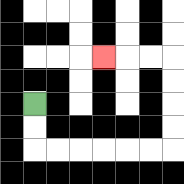{'start': '[1, 4]', 'end': '[4, 2]', 'path_directions': 'D,D,R,R,R,R,R,R,U,U,U,U,L,L,L', 'path_coordinates': '[[1, 4], [1, 5], [1, 6], [2, 6], [3, 6], [4, 6], [5, 6], [6, 6], [7, 6], [7, 5], [7, 4], [7, 3], [7, 2], [6, 2], [5, 2], [4, 2]]'}